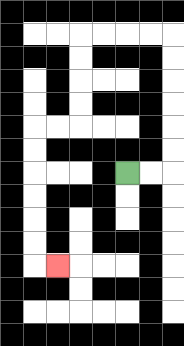{'start': '[5, 7]', 'end': '[2, 11]', 'path_directions': 'R,R,U,U,U,U,U,U,L,L,L,L,D,D,D,D,L,L,D,D,D,D,D,D,R', 'path_coordinates': '[[5, 7], [6, 7], [7, 7], [7, 6], [7, 5], [7, 4], [7, 3], [7, 2], [7, 1], [6, 1], [5, 1], [4, 1], [3, 1], [3, 2], [3, 3], [3, 4], [3, 5], [2, 5], [1, 5], [1, 6], [1, 7], [1, 8], [1, 9], [1, 10], [1, 11], [2, 11]]'}